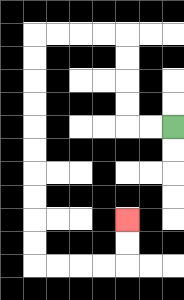{'start': '[7, 5]', 'end': '[5, 9]', 'path_directions': 'L,L,U,U,U,U,L,L,L,L,D,D,D,D,D,D,D,D,D,D,R,R,R,R,U,U', 'path_coordinates': '[[7, 5], [6, 5], [5, 5], [5, 4], [5, 3], [5, 2], [5, 1], [4, 1], [3, 1], [2, 1], [1, 1], [1, 2], [1, 3], [1, 4], [1, 5], [1, 6], [1, 7], [1, 8], [1, 9], [1, 10], [1, 11], [2, 11], [3, 11], [4, 11], [5, 11], [5, 10], [5, 9]]'}